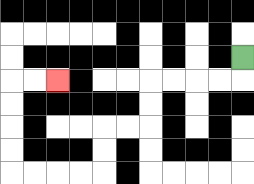{'start': '[10, 2]', 'end': '[2, 3]', 'path_directions': 'D,L,L,L,L,D,D,L,L,D,D,L,L,L,L,U,U,U,U,R,R', 'path_coordinates': '[[10, 2], [10, 3], [9, 3], [8, 3], [7, 3], [6, 3], [6, 4], [6, 5], [5, 5], [4, 5], [4, 6], [4, 7], [3, 7], [2, 7], [1, 7], [0, 7], [0, 6], [0, 5], [0, 4], [0, 3], [1, 3], [2, 3]]'}